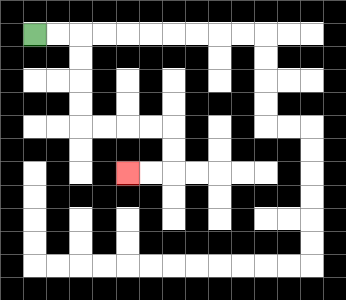{'start': '[1, 1]', 'end': '[5, 7]', 'path_directions': 'R,R,D,D,D,D,R,R,R,R,D,D,L,L', 'path_coordinates': '[[1, 1], [2, 1], [3, 1], [3, 2], [3, 3], [3, 4], [3, 5], [4, 5], [5, 5], [6, 5], [7, 5], [7, 6], [7, 7], [6, 7], [5, 7]]'}